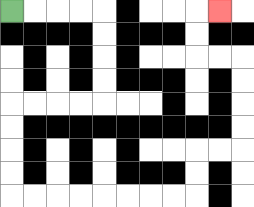{'start': '[0, 0]', 'end': '[9, 0]', 'path_directions': 'R,R,R,R,D,D,D,D,L,L,L,L,D,D,D,D,R,R,R,R,R,R,R,R,U,U,R,R,U,U,U,U,L,L,U,U,R', 'path_coordinates': '[[0, 0], [1, 0], [2, 0], [3, 0], [4, 0], [4, 1], [4, 2], [4, 3], [4, 4], [3, 4], [2, 4], [1, 4], [0, 4], [0, 5], [0, 6], [0, 7], [0, 8], [1, 8], [2, 8], [3, 8], [4, 8], [5, 8], [6, 8], [7, 8], [8, 8], [8, 7], [8, 6], [9, 6], [10, 6], [10, 5], [10, 4], [10, 3], [10, 2], [9, 2], [8, 2], [8, 1], [8, 0], [9, 0]]'}